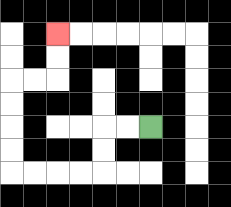{'start': '[6, 5]', 'end': '[2, 1]', 'path_directions': 'L,L,D,D,L,L,L,L,U,U,U,U,R,R,U,U', 'path_coordinates': '[[6, 5], [5, 5], [4, 5], [4, 6], [4, 7], [3, 7], [2, 7], [1, 7], [0, 7], [0, 6], [0, 5], [0, 4], [0, 3], [1, 3], [2, 3], [2, 2], [2, 1]]'}